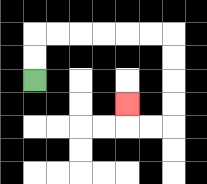{'start': '[1, 3]', 'end': '[5, 4]', 'path_directions': 'U,U,R,R,R,R,R,R,D,D,D,D,L,L,U', 'path_coordinates': '[[1, 3], [1, 2], [1, 1], [2, 1], [3, 1], [4, 1], [5, 1], [6, 1], [7, 1], [7, 2], [7, 3], [7, 4], [7, 5], [6, 5], [5, 5], [5, 4]]'}